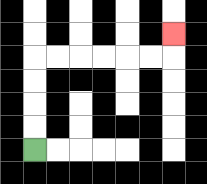{'start': '[1, 6]', 'end': '[7, 1]', 'path_directions': 'U,U,U,U,R,R,R,R,R,R,U', 'path_coordinates': '[[1, 6], [1, 5], [1, 4], [1, 3], [1, 2], [2, 2], [3, 2], [4, 2], [5, 2], [6, 2], [7, 2], [7, 1]]'}